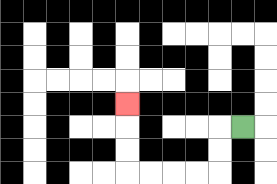{'start': '[10, 5]', 'end': '[5, 4]', 'path_directions': 'L,D,D,L,L,L,L,U,U,U', 'path_coordinates': '[[10, 5], [9, 5], [9, 6], [9, 7], [8, 7], [7, 7], [6, 7], [5, 7], [5, 6], [5, 5], [5, 4]]'}